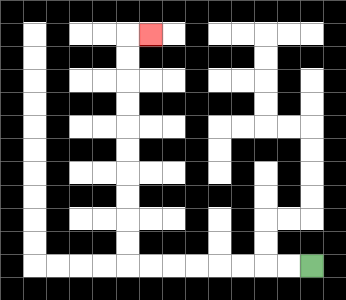{'start': '[13, 11]', 'end': '[6, 1]', 'path_directions': 'L,L,L,L,L,L,L,L,U,U,U,U,U,U,U,U,U,U,R', 'path_coordinates': '[[13, 11], [12, 11], [11, 11], [10, 11], [9, 11], [8, 11], [7, 11], [6, 11], [5, 11], [5, 10], [5, 9], [5, 8], [5, 7], [5, 6], [5, 5], [5, 4], [5, 3], [5, 2], [5, 1], [6, 1]]'}